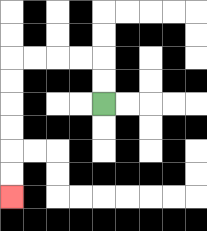{'start': '[4, 4]', 'end': '[0, 8]', 'path_directions': 'U,U,L,L,L,L,D,D,D,D,D,D', 'path_coordinates': '[[4, 4], [4, 3], [4, 2], [3, 2], [2, 2], [1, 2], [0, 2], [0, 3], [0, 4], [0, 5], [0, 6], [0, 7], [0, 8]]'}